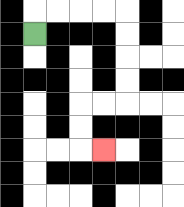{'start': '[1, 1]', 'end': '[4, 6]', 'path_directions': 'U,R,R,R,R,D,D,D,D,L,L,D,D,R', 'path_coordinates': '[[1, 1], [1, 0], [2, 0], [3, 0], [4, 0], [5, 0], [5, 1], [5, 2], [5, 3], [5, 4], [4, 4], [3, 4], [3, 5], [3, 6], [4, 6]]'}